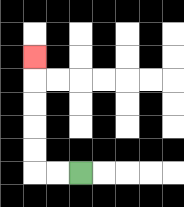{'start': '[3, 7]', 'end': '[1, 2]', 'path_directions': 'L,L,U,U,U,U,U', 'path_coordinates': '[[3, 7], [2, 7], [1, 7], [1, 6], [1, 5], [1, 4], [1, 3], [1, 2]]'}